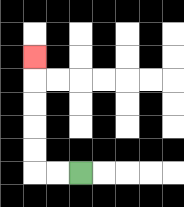{'start': '[3, 7]', 'end': '[1, 2]', 'path_directions': 'L,L,U,U,U,U,U', 'path_coordinates': '[[3, 7], [2, 7], [1, 7], [1, 6], [1, 5], [1, 4], [1, 3], [1, 2]]'}